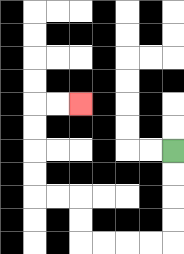{'start': '[7, 6]', 'end': '[3, 4]', 'path_directions': 'D,D,D,D,L,L,L,L,U,U,L,L,U,U,U,U,R,R', 'path_coordinates': '[[7, 6], [7, 7], [7, 8], [7, 9], [7, 10], [6, 10], [5, 10], [4, 10], [3, 10], [3, 9], [3, 8], [2, 8], [1, 8], [1, 7], [1, 6], [1, 5], [1, 4], [2, 4], [3, 4]]'}